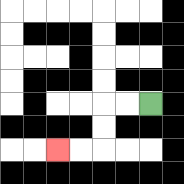{'start': '[6, 4]', 'end': '[2, 6]', 'path_directions': 'L,L,D,D,L,L', 'path_coordinates': '[[6, 4], [5, 4], [4, 4], [4, 5], [4, 6], [3, 6], [2, 6]]'}